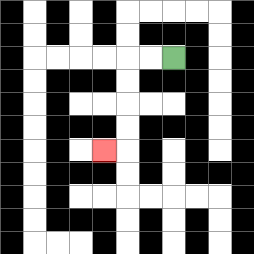{'start': '[7, 2]', 'end': '[4, 6]', 'path_directions': 'L,L,D,D,D,D,L', 'path_coordinates': '[[7, 2], [6, 2], [5, 2], [5, 3], [5, 4], [5, 5], [5, 6], [4, 6]]'}